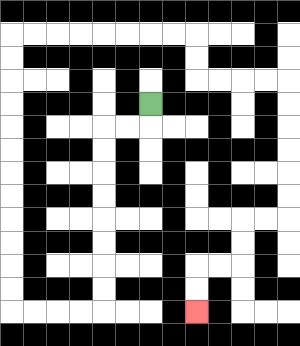{'start': '[6, 4]', 'end': '[8, 13]', 'path_directions': 'D,L,L,D,D,D,D,D,D,D,D,L,L,L,L,U,U,U,U,U,U,U,U,U,U,U,U,R,R,R,R,R,R,R,R,D,D,R,R,R,R,D,D,D,D,D,D,L,L,D,D,L,L,D,D', 'path_coordinates': '[[6, 4], [6, 5], [5, 5], [4, 5], [4, 6], [4, 7], [4, 8], [4, 9], [4, 10], [4, 11], [4, 12], [4, 13], [3, 13], [2, 13], [1, 13], [0, 13], [0, 12], [0, 11], [0, 10], [0, 9], [0, 8], [0, 7], [0, 6], [0, 5], [0, 4], [0, 3], [0, 2], [0, 1], [1, 1], [2, 1], [3, 1], [4, 1], [5, 1], [6, 1], [7, 1], [8, 1], [8, 2], [8, 3], [9, 3], [10, 3], [11, 3], [12, 3], [12, 4], [12, 5], [12, 6], [12, 7], [12, 8], [12, 9], [11, 9], [10, 9], [10, 10], [10, 11], [9, 11], [8, 11], [8, 12], [8, 13]]'}